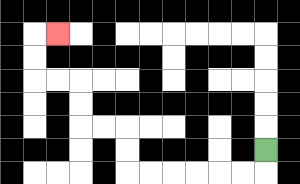{'start': '[11, 6]', 'end': '[2, 1]', 'path_directions': 'D,L,L,L,L,L,L,U,U,L,L,U,U,L,L,U,U,R', 'path_coordinates': '[[11, 6], [11, 7], [10, 7], [9, 7], [8, 7], [7, 7], [6, 7], [5, 7], [5, 6], [5, 5], [4, 5], [3, 5], [3, 4], [3, 3], [2, 3], [1, 3], [1, 2], [1, 1], [2, 1]]'}